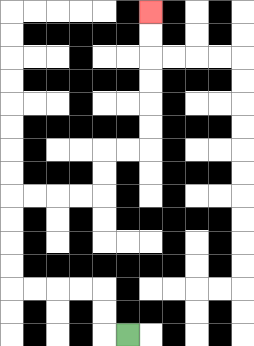{'start': '[5, 14]', 'end': '[6, 0]', 'path_directions': 'L,U,U,L,L,L,L,U,U,U,U,R,R,R,R,U,U,R,R,U,U,U,U,U,U', 'path_coordinates': '[[5, 14], [4, 14], [4, 13], [4, 12], [3, 12], [2, 12], [1, 12], [0, 12], [0, 11], [0, 10], [0, 9], [0, 8], [1, 8], [2, 8], [3, 8], [4, 8], [4, 7], [4, 6], [5, 6], [6, 6], [6, 5], [6, 4], [6, 3], [6, 2], [6, 1], [6, 0]]'}